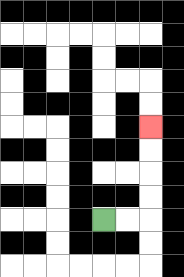{'start': '[4, 9]', 'end': '[6, 5]', 'path_directions': 'R,R,U,U,U,U', 'path_coordinates': '[[4, 9], [5, 9], [6, 9], [6, 8], [6, 7], [6, 6], [6, 5]]'}